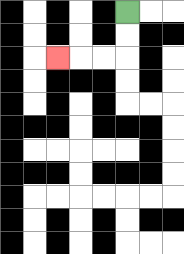{'start': '[5, 0]', 'end': '[2, 2]', 'path_directions': 'D,D,L,L,L', 'path_coordinates': '[[5, 0], [5, 1], [5, 2], [4, 2], [3, 2], [2, 2]]'}